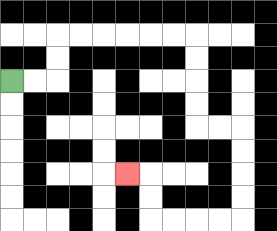{'start': '[0, 3]', 'end': '[5, 7]', 'path_directions': 'R,R,U,U,R,R,R,R,R,R,D,D,D,D,R,R,D,D,D,D,L,L,L,L,U,U,L', 'path_coordinates': '[[0, 3], [1, 3], [2, 3], [2, 2], [2, 1], [3, 1], [4, 1], [5, 1], [6, 1], [7, 1], [8, 1], [8, 2], [8, 3], [8, 4], [8, 5], [9, 5], [10, 5], [10, 6], [10, 7], [10, 8], [10, 9], [9, 9], [8, 9], [7, 9], [6, 9], [6, 8], [6, 7], [5, 7]]'}